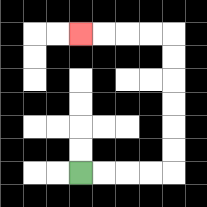{'start': '[3, 7]', 'end': '[3, 1]', 'path_directions': 'R,R,R,R,U,U,U,U,U,U,L,L,L,L', 'path_coordinates': '[[3, 7], [4, 7], [5, 7], [6, 7], [7, 7], [7, 6], [7, 5], [7, 4], [7, 3], [7, 2], [7, 1], [6, 1], [5, 1], [4, 1], [3, 1]]'}